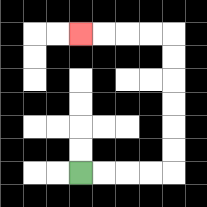{'start': '[3, 7]', 'end': '[3, 1]', 'path_directions': 'R,R,R,R,U,U,U,U,U,U,L,L,L,L', 'path_coordinates': '[[3, 7], [4, 7], [5, 7], [6, 7], [7, 7], [7, 6], [7, 5], [7, 4], [7, 3], [7, 2], [7, 1], [6, 1], [5, 1], [4, 1], [3, 1]]'}